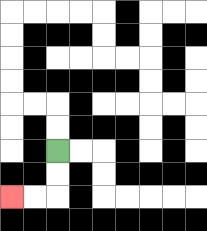{'start': '[2, 6]', 'end': '[0, 8]', 'path_directions': 'D,D,L,L', 'path_coordinates': '[[2, 6], [2, 7], [2, 8], [1, 8], [0, 8]]'}